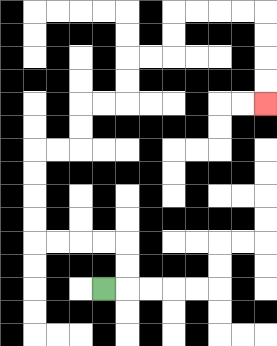{'start': '[4, 12]', 'end': '[11, 4]', 'path_directions': 'R,U,U,L,L,L,L,U,U,U,U,R,R,U,U,R,R,U,U,R,R,U,U,R,R,R,R,D,D,D,D', 'path_coordinates': '[[4, 12], [5, 12], [5, 11], [5, 10], [4, 10], [3, 10], [2, 10], [1, 10], [1, 9], [1, 8], [1, 7], [1, 6], [2, 6], [3, 6], [3, 5], [3, 4], [4, 4], [5, 4], [5, 3], [5, 2], [6, 2], [7, 2], [7, 1], [7, 0], [8, 0], [9, 0], [10, 0], [11, 0], [11, 1], [11, 2], [11, 3], [11, 4]]'}